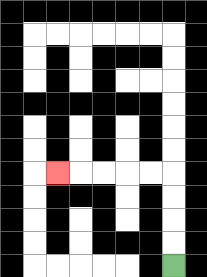{'start': '[7, 11]', 'end': '[2, 7]', 'path_directions': 'U,U,U,U,L,L,L,L,L', 'path_coordinates': '[[7, 11], [7, 10], [7, 9], [7, 8], [7, 7], [6, 7], [5, 7], [4, 7], [3, 7], [2, 7]]'}